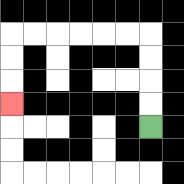{'start': '[6, 5]', 'end': '[0, 4]', 'path_directions': 'U,U,U,U,L,L,L,L,L,L,D,D,D', 'path_coordinates': '[[6, 5], [6, 4], [6, 3], [6, 2], [6, 1], [5, 1], [4, 1], [3, 1], [2, 1], [1, 1], [0, 1], [0, 2], [0, 3], [0, 4]]'}